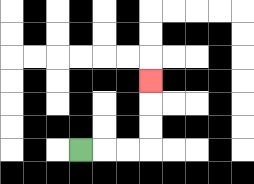{'start': '[3, 6]', 'end': '[6, 3]', 'path_directions': 'R,R,R,U,U,U', 'path_coordinates': '[[3, 6], [4, 6], [5, 6], [6, 6], [6, 5], [6, 4], [6, 3]]'}